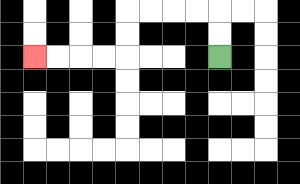{'start': '[9, 2]', 'end': '[1, 2]', 'path_directions': 'U,U,L,L,L,L,D,D,L,L,L,L', 'path_coordinates': '[[9, 2], [9, 1], [9, 0], [8, 0], [7, 0], [6, 0], [5, 0], [5, 1], [5, 2], [4, 2], [3, 2], [2, 2], [1, 2]]'}